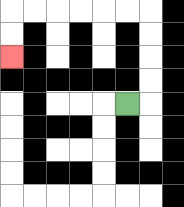{'start': '[5, 4]', 'end': '[0, 2]', 'path_directions': 'R,U,U,U,U,L,L,L,L,L,L,D,D', 'path_coordinates': '[[5, 4], [6, 4], [6, 3], [6, 2], [6, 1], [6, 0], [5, 0], [4, 0], [3, 0], [2, 0], [1, 0], [0, 0], [0, 1], [0, 2]]'}